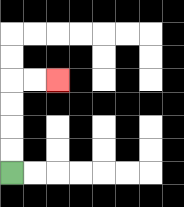{'start': '[0, 7]', 'end': '[2, 3]', 'path_directions': 'U,U,U,U,R,R', 'path_coordinates': '[[0, 7], [0, 6], [0, 5], [0, 4], [0, 3], [1, 3], [2, 3]]'}